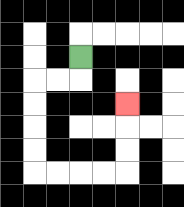{'start': '[3, 2]', 'end': '[5, 4]', 'path_directions': 'D,L,L,D,D,D,D,R,R,R,R,U,U,U', 'path_coordinates': '[[3, 2], [3, 3], [2, 3], [1, 3], [1, 4], [1, 5], [1, 6], [1, 7], [2, 7], [3, 7], [4, 7], [5, 7], [5, 6], [5, 5], [5, 4]]'}